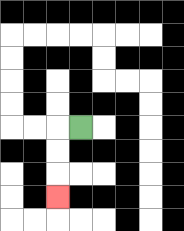{'start': '[3, 5]', 'end': '[2, 8]', 'path_directions': 'L,D,D,D', 'path_coordinates': '[[3, 5], [2, 5], [2, 6], [2, 7], [2, 8]]'}